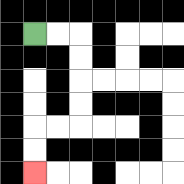{'start': '[1, 1]', 'end': '[1, 7]', 'path_directions': 'R,R,D,D,D,D,L,L,D,D', 'path_coordinates': '[[1, 1], [2, 1], [3, 1], [3, 2], [3, 3], [3, 4], [3, 5], [2, 5], [1, 5], [1, 6], [1, 7]]'}